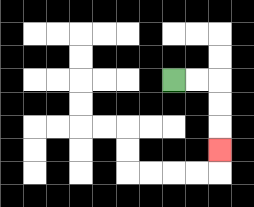{'start': '[7, 3]', 'end': '[9, 6]', 'path_directions': 'R,R,D,D,D', 'path_coordinates': '[[7, 3], [8, 3], [9, 3], [9, 4], [9, 5], [9, 6]]'}